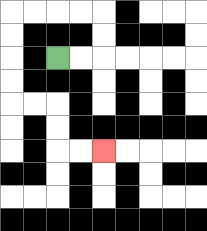{'start': '[2, 2]', 'end': '[4, 6]', 'path_directions': 'R,R,U,U,L,L,L,L,D,D,D,D,R,R,D,D,R,R', 'path_coordinates': '[[2, 2], [3, 2], [4, 2], [4, 1], [4, 0], [3, 0], [2, 0], [1, 0], [0, 0], [0, 1], [0, 2], [0, 3], [0, 4], [1, 4], [2, 4], [2, 5], [2, 6], [3, 6], [4, 6]]'}